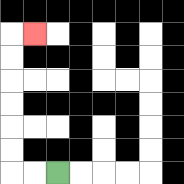{'start': '[2, 7]', 'end': '[1, 1]', 'path_directions': 'L,L,U,U,U,U,U,U,R', 'path_coordinates': '[[2, 7], [1, 7], [0, 7], [0, 6], [0, 5], [0, 4], [0, 3], [0, 2], [0, 1], [1, 1]]'}